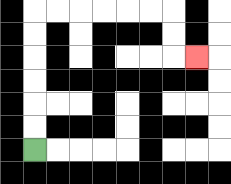{'start': '[1, 6]', 'end': '[8, 2]', 'path_directions': 'U,U,U,U,U,U,R,R,R,R,R,R,D,D,R', 'path_coordinates': '[[1, 6], [1, 5], [1, 4], [1, 3], [1, 2], [1, 1], [1, 0], [2, 0], [3, 0], [4, 0], [5, 0], [6, 0], [7, 0], [7, 1], [7, 2], [8, 2]]'}